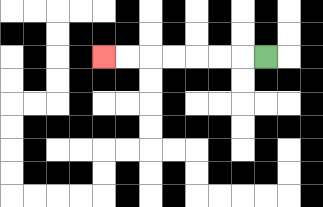{'start': '[11, 2]', 'end': '[4, 2]', 'path_directions': 'L,L,L,L,L,L,L', 'path_coordinates': '[[11, 2], [10, 2], [9, 2], [8, 2], [7, 2], [6, 2], [5, 2], [4, 2]]'}